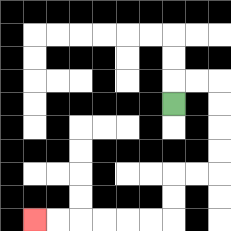{'start': '[7, 4]', 'end': '[1, 9]', 'path_directions': 'U,R,R,D,D,D,D,L,L,D,D,L,L,L,L,L,L', 'path_coordinates': '[[7, 4], [7, 3], [8, 3], [9, 3], [9, 4], [9, 5], [9, 6], [9, 7], [8, 7], [7, 7], [7, 8], [7, 9], [6, 9], [5, 9], [4, 9], [3, 9], [2, 9], [1, 9]]'}